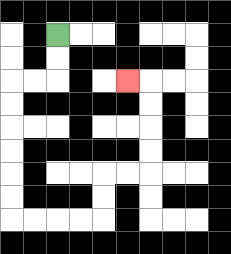{'start': '[2, 1]', 'end': '[5, 3]', 'path_directions': 'D,D,L,L,D,D,D,D,D,D,R,R,R,R,U,U,R,R,U,U,U,U,L', 'path_coordinates': '[[2, 1], [2, 2], [2, 3], [1, 3], [0, 3], [0, 4], [0, 5], [0, 6], [0, 7], [0, 8], [0, 9], [1, 9], [2, 9], [3, 9], [4, 9], [4, 8], [4, 7], [5, 7], [6, 7], [6, 6], [6, 5], [6, 4], [6, 3], [5, 3]]'}